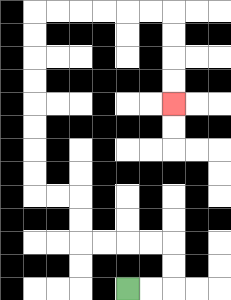{'start': '[5, 12]', 'end': '[7, 4]', 'path_directions': 'R,R,U,U,L,L,L,L,U,U,L,L,U,U,U,U,U,U,U,U,R,R,R,R,R,R,D,D,D,D', 'path_coordinates': '[[5, 12], [6, 12], [7, 12], [7, 11], [7, 10], [6, 10], [5, 10], [4, 10], [3, 10], [3, 9], [3, 8], [2, 8], [1, 8], [1, 7], [1, 6], [1, 5], [1, 4], [1, 3], [1, 2], [1, 1], [1, 0], [2, 0], [3, 0], [4, 0], [5, 0], [6, 0], [7, 0], [7, 1], [7, 2], [7, 3], [7, 4]]'}